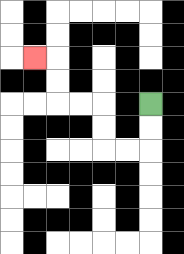{'start': '[6, 4]', 'end': '[1, 2]', 'path_directions': 'D,D,L,L,U,U,L,L,U,U,L', 'path_coordinates': '[[6, 4], [6, 5], [6, 6], [5, 6], [4, 6], [4, 5], [4, 4], [3, 4], [2, 4], [2, 3], [2, 2], [1, 2]]'}